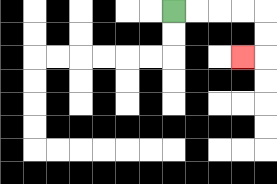{'start': '[7, 0]', 'end': '[10, 2]', 'path_directions': 'R,R,R,R,D,D,L', 'path_coordinates': '[[7, 0], [8, 0], [9, 0], [10, 0], [11, 0], [11, 1], [11, 2], [10, 2]]'}